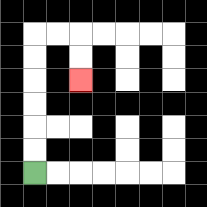{'start': '[1, 7]', 'end': '[3, 3]', 'path_directions': 'U,U,U,U,U,U,R,R,D,D', 'path_coordinates': '[[1, 7], [1, 6], [1, 5], [1, 4], [1, 3], [1, 2], [1, 1], [2, 1], [3, 1], [3, 2], [3, 3]]'}